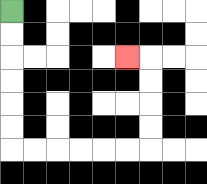{'start': '[0, 0]', 'end': '[5, 2]', 'path_directions': 'D,D,D,D,D,D,R,R,R,R,R,R,U,U,U,U,L', 'path_coordinates': '[[0, 0], [0, 1], [0, 2], [0, 3], [0, 4], [0, 5], [0, 6], [1, 6], [2, 6], [3, 6], [4, 6], [5, 6], [6, 6], [6, 5], [6, 4], [6, 3], [6, 2], [5, 2]]'}